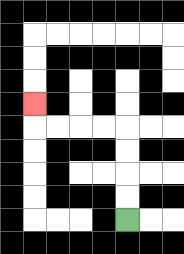{'start': '[5, 9]', 'end': '[1, 4]', 'path_directions': 'U,U,U,U,L,L,L,L,U', 'path_coordinates': '[[5, 9], [5, 8], [5, 7], [5, 6], [5, 5], [4, 5], [3, 5], [2, 5], [1, 5], [1, 4]]'}